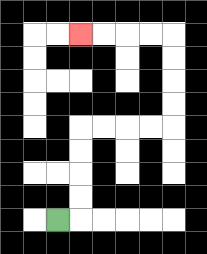{'start': '[2, 9]', 'end': '[3, 1]', 'path_directions': 'R,U,U,U,U,R,R,R,R,U,U,U,U,L,L,L,L', 'path_coordinates': '[[2, 9], [3, 9], [3, 8], [3, 7], [3, 6], [3, 5], [4, 5], [5, 5], [6, 5], [7, 5], [7, 4], [7, 3], [7, 2], [7, 1], [6, 1], [5, 1], [4, 1], [3, 1]]'}